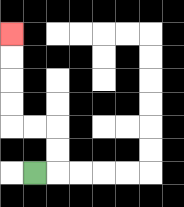{'start': '[1, 7]', 'end': '[0, 1]', 'path_directions': 'R,U,U,L,L,U,U,U,U', 'path_coordinates': '[[1, 7], [2, 7], [2, 6], [2, 5], [1, 5], [0, 5], [0, 4], [0, 3], [0, 2], [0, 1]]'}